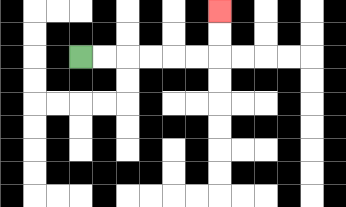{'start': '[3, 2]', 'end': '[9, 0]', 'path_directions': 'R,R,R,R,R,R,U,U', 'path_coordinates': '[[3, 2], [4, 2], [5, 2], [6, 2], [7, 2], [8, 2], [9, 2], [9, 1], [9, 0]]'}